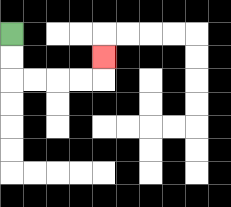{'start': '[0, 1]', 'end': '[4, 2]', 'path_directions': 'D,D,R,R,R,R,U', 'path_coordinates': '[[0, 1], [0, 2], [0, 3], [1, 3], [2, 3], [3, 3], [4, 3], [4, 2]]'}